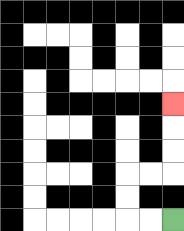{'start': '[7, 9]', 'end': '[7, 4]', 'path_directions': 'L,L,U,U,R,R,U,U,U', 'path_coordinates': '[[7, 9], [6, 9], [5, 9], [5, 8], [5, 7], [6, 7], [7, 7], [7, 6], [7, 5], [7, 4]]'}